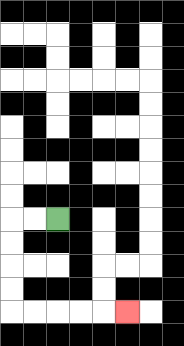{'start': '[2, 9]', 'end': '[5, 13]', 'path_directions': 'L,L,D,D,D,D,R,R,R,R,R', 'path_coordinates': '[[2, 9], [1, 9], [0, 9], [0, 10], [0, 11], [0, 12], [0, 13], [1, 13], [2, 13], [3, 13], [4, 13], [5, 13]]'}